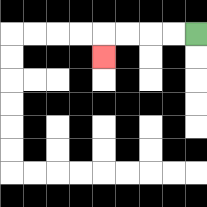{'start': '[8, 1]', 'end': '[4, 2]', 'path_directions': 'L,L,L,L,D', 'path_coordinates': '[[8, 1], [7, 1], [6, 1], [5, 1], [4, 1], [4, 2]]'}